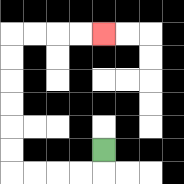{'start': '[4, 6]', 'end': '[4, 1]', 'path_directions': 'D,L,L,L,L,U,U,U,U,U,U,R,R,R,R', 'path_coordinates': '[[4, 6], [4, 7], [3, 7], [2, 7], [1, 7], [0, 7], [0, 6], [0, 5], [0, 4], [0, 3], [0, 2], [0, 1], [1, 1], [2, 1], [3, 1], [4, 1]]'}